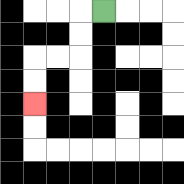{'start': '[4, 0]', 'end': '[1, 4]', 'path_directions': 'L,D,D,L,L,D,D', 'path_coordinates': '[[4, 0], [3, 0], [3, 1], [3, 2], [2, 2], [1, 2], [1, 3], [1, 4]]'}